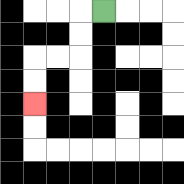{'start': '[4, 0]', 'end': '[1, 4]', 'path_directions': 'L,D,D,L,L,D,D', 'path_coordinates': '[[4, 0], [3, 0], [3, 1], [3, 2], [2, 2], [1, 2], [1, 3], [1, 4]]'}